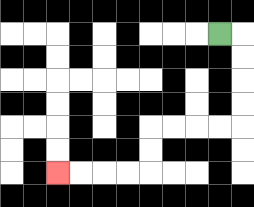{'start': '[9, 1]', 'end': '[2, 7]', 'path_directions': 'R,D,D,D,D,L,L,L,L,D,D,L,L,L,L', 'path_coordinates': '[[9, 1], [10, 1], [10, 2], [10, 3], [10, 4], [10, 5], [9, 5], [8, 5], [7, 5], [6, 5], [6, 6], [6, 7], [5, 7], [4, 7], [3, 7], [2, 7]]'}